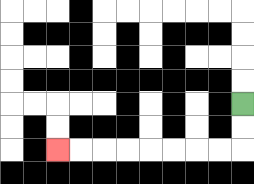{'start': '[10, 4]', 'end': '[2, 6]', 'path_directions': 'D,D,L,L,L,L,L,L,L,L', 'path_coordinates': '[[10, 4], [10, 5], [10, 6], [9, 6], [8, 6], [7, 6], [6, 6], [5, 6], [4, 6], [3, 6], [2, 6]]'}